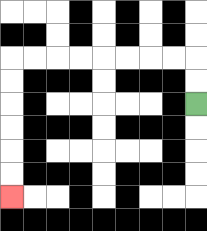{'start': '[8, 4]', 'end': '[0, 8]', 'path_directions': 'U,U,L,L,L,L,L,L,L,L,D,D,D,D,D,D', 'path_coordinates': '[[8, 4], [8, 3], [8, 2], [7, 2], [6, 2], [5, 2], [4, 2], [3, 2], [2, 2], [1, 2], [0, 2], [0, 3], [0, 4], [0, 5], [0, 6], [0, 7], [0, 8]]'}